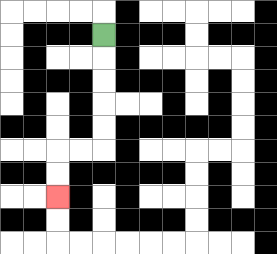{'start': '[4, 1]', 'end': '[2, 8]', 'path_directions': 'D,D,D,D,D,L,L,D,D', 'path_coordinates': '[[4, 1], [4, 2], [4, 3], [4, 4], [4, 5], [4, 6], [3, 6], [2, 6], [2, 7], [2, 8]]'}